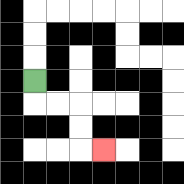{'start': '[1, 3]', 'end': '[4, 6]', 'path_directions': 'D,R,R,D,D,R', 'path_coordinates': '[[1, 3], [1, 4], [2, 4], [3, 4], [3, 5], [3, 6], [4, 6]]'}